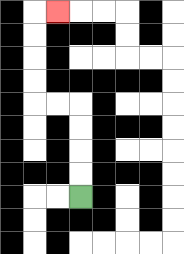{'start': '[3, 8]', 'end': '[2, 0]', 'path_directions': 'U,U,U,U,L,L,U,U,U,U,R', 'path_coordinates': '[[3, 8], [3, 7], [3, 6], [3, 5], [3, 4], [2, 4], [1, 4], [1, 3], [1, 2], [1, 1], [1, 0], [2, 0]]'}